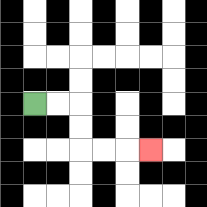{'start': '[1, 4]', 'end': '[6, 6]', 'path_directions': 'R,R,D,D,R,R,R', 'path_coordinates': '[[1, 4], [2, 4], [3, 4], [3, 5], [3, 6], [4, 6], [5, 6], [6, 6]]'}